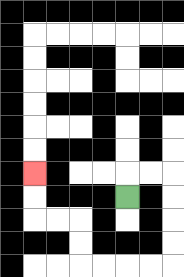{'start': '[5, 8]', 'end': '[1, 7]', 'path_directions': 'U,R,R,D,D,D,D,L,L,L,L,U,U,L,L,U,U', 'path_coordinates': '[[5, 8], [5, 7], [6, 7], [7, 7], [7, 8], [7, 9], [7, 10], [7, 11], [6, 11], [5, 11], [4, 11], [3, 11], [3, 10], [3, 9], [2, 9], [1, 9], [1, 8], [1, 7]]'}